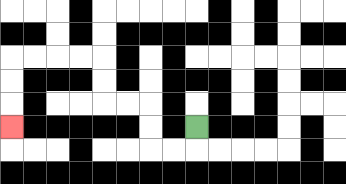{'start': '[8, 5]', 'end': '[0, 5]', 'path_directions': 'D,L,L,U,U,L,L,U,U,L,L,L,L,D,D,D', 'path_coordinates': '[[8, 5], [8, 6], [7, 6], [6, 6], [6, 5], [6, 4], [5, 4], [4, 4], [4, 3], [4, 2], [3, 2], [2, 2], [1, 2], [0, 2], [0, 3], [0, 4], [0, 5]]'}